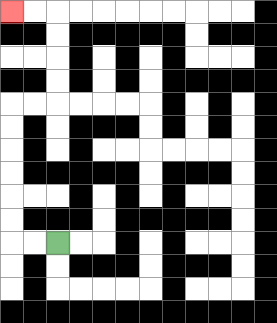{'start': '[2, 10]', 'end': '[0, 0]', 'path_directions': 'L,L,U,U,U,U,U,U,R,R,U,U,U,U,L,L', 'path_coordinates': '[[2, 10], [1, 10], [0, 10], [0, 9], [0, 8], [0, 7], [0, 6], [0, 5], [0, 4], [1, 4], [2, 4], [2, 3], [2, 2], [2, 1], [2, 0], [1, 0], [0, 0]]'}